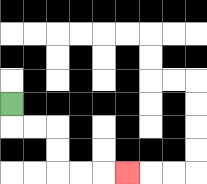{'start': '[0, 4]', 'end': '[5, 7]', 'path_directions': 'D,R,R,D,D,R,R,R', 'path_coordinates': '[[0, 4], [0, 5], [1, 5], [2, 5], [2, 6], [2, 7], [3, 7], [4, 7], [5, 7]]'}